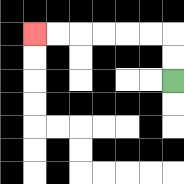{'start': '[7, 3]', 'end': '[1, 1]', 'path_directions': 'U,U,L,L,L,L,L,L', 'path_coordinates': '[[7, 3], [7, 2], [7, 1], [6, 1], [5, 1], [4, 1], [3, 1], [2, 1], [1, 1]]'}